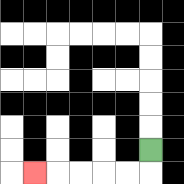{'start': '[6, 6]', 'end': '[1, 7]', 'path_directions': 'D,L,L,L,L,L', 'path_coordinates': '[[6, 6], [6, 7], [5, 7], [4, 7], [3, 7], [2, 7], [1, 7]]'}